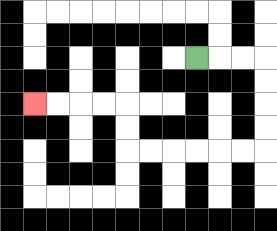{'start': '[8, 2]', 'end': '[1, 4]', 'path_directions': 'R,R,R,D,D,D,D,L,L,L,L,L,L,U,U,L,L,L,L', 'path_coordinates': '[[8, 2], [9, 2], [10, 2], [11, 2], [11, 3], [11, 4], [11, 5], [11, 6], [10, 6], [9, 6], [8, 6], [7, 6], [6, 6], [5, 6], [5, 5], [5, 4], [4, 4], [3, 4], [2, 4], [1, 4]]'}